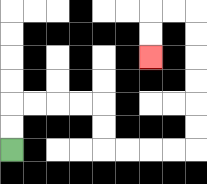{'start': '[0, 6]', 'end': '[6, 2]', 'path_directions': 'U,U,R,R,R,R,D,D,R,R,R,R,U,U,U,U,U,U,L,L,D,D', 'path_coordinates': '[[0, 6], [0, 5], [0, 4], [1, 4], [2, 4], [3, 4], [4, 4], [4, 5], [4, 6], [5, 6], [6, 6], [7, 6], [8, 6], [8, 5], [8, 4], [8, 3], [8, 2], [8, 1], [8, 0], [7, 0], [6, 0], [6, 1], [6, 2]]'}